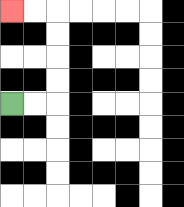{'start': '[0, 4]', 'end': '[0, 0]', 'path_directions': 'R,R,U,U,U,U,L,L', 'path_coordinates': '[[0, 4], [1, 4], [2, 4], [2, 3], [2, 2], [2, 1], [2, 0], [1, 0], [0, 0]]'}